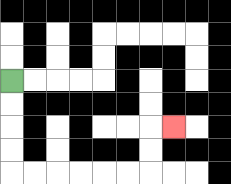{'start': '[0, 3]', 'end': '[7, 5]', 'path_directions': 'D,D,D,D,R,R,R,R,R,R,U,U,R', 'path_coordinates': '[[0, 3], [0, 4], [0, 5], [0, 6], [0, 7], [1, 7], [2, 7], [3, 7], [4, 7], [5, 7], [6, 7], [6, 6], [6, 5], [7, 5]]'}